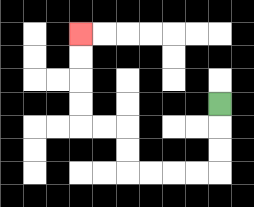{'start': '[9, 4]', 'end': '[3, 1]', 'path_directions': 'D,D,D,L,L,L,L,U,U,L,L,U,U,U,U', 'path_coordinates': '[[9, 4], [9, 5], [9, 6], [9, 7], [8, 7], [7, 7], [6, 7], [5, 7], [5, 6], [5, 5], [4, 5], [3, 5], [3, 4], [3, 3], [3, 2], [3, 1]]'}